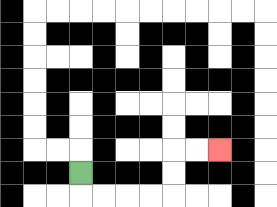{'start': '[3, 7]', 'end': '[9, 6]', 'path_directions': 'D,R,R,R,R,U,U,R,R', 'path_coordinates': '[[3, 7], [3, 8], [4, 8], [5, 8], [6, 8], [7, 8], [7, 7], [7, 6], [8, 6], [9, 6]]'}